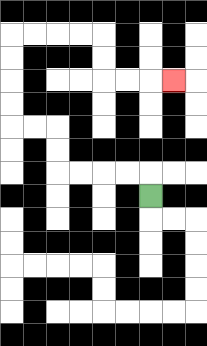{'start': '[6, 8]', 'end': '[7, 3]', 'path_directions': 'U,L,L,L,L,U,U,L,L,U,U,U,U,R,R,R,R,D,D,R,R,R', 'path_coordinates': '[[6, 8], [6, 7], [5, 7], [4, 7], [3, 7], [2, 7], [2, 6], [2, 5], [1, 5], [0, 5], [0, 4], [0, 3], [0, 2], [0, 1], [1, 1], [2, 1], [3, 1], [4, 1], [4, 2], [4, 3], [5, 3], [6, 3], [7, 3]]'}